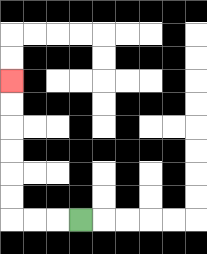{'start': '[3, 9]', 'end': '[0, 3]', 'path_directions': 'L,L,L,U,U,U,U,U,U', 'path_coordinates': '[[3, 9], [2, 9], [1, 9], [0, 9], [0, 8], [0, 7], [0, 6], [0, 5], [0, 4], [0, 3]]'}